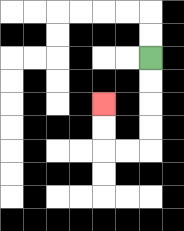{'start': '[6, 2]', 'end': '[4, 4]', 'path_directions': 'D,D,D,D,L,L,U,U', 'path_coordinates': '[[6, 2], [6, 3], [6, 4], [6, 5], [6, 6], [5, 6], [4, 6], [4, 5], [4, 4]]'}